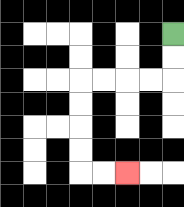{'start': '[7, 1]', 'end': '[5, 7]', 'path_directions': 'D,D,L,L,L,L,D,D,D,D,R,R', 'path_coordinates': '[[7, 1], [7, 2], [7, 3], [6, 3], [5, 3], [4, 3], [3, 3], [3, 4], [3, 5], [3, 6], [3, 7], [4, 7], [5, 7]]'}